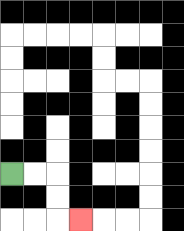{'start': '[0, 7]', 'end': '[3, 9]', 'path_directions': 'R,R,D,D,R', 'path_coordinates': '[[0, 7], [1, 7], [2, 7], [2, 8], [2, 9], [3, 9]]'}